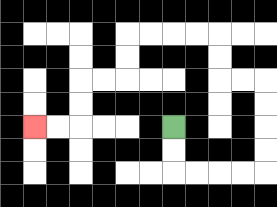{'start': '[7, 5]', 'end': '[1, 5]', 'path_directions': 'D,D,R,R,R,R,U,U,U,U,L,L,U,U,L,L,L,L,D,D,L,L,D,D,L,L', 'path_coordinates': '[[7, 5], [7, 6], [7, 7], [8, 7], [9, 7], [10, 7], [11, 7], [11, 6], [11, 5], [11, 4], [11, 3], [10, 3], [9, 3], [9, 2], [9, 1], [8, 1], [7, 1], [6, 1], [5, 1], [5, 2], [5, 3], [4, 3], [3, 3], [3, 4], [3, 5], [2, 5], [1, 5]]'}